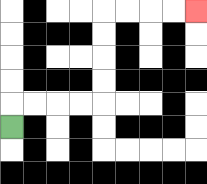{'start': '[0, 5]', 'end': '[8, 0]', 'path_directions': 'U,R,R,R,R,U,U,U,U,R,R,R,R', 'path_coordinates': '[[0, 5], [0, 4], [1, 4], [2, 4], [3, 4], [4, 4], [4, 3], [4, 2], [4, 1], [4, 0], [5, 0], [6, 0], [7, 0], [8, 0]]'}